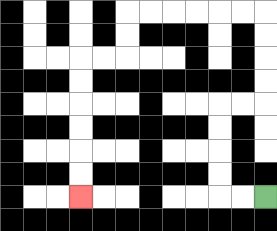{'start': '[11, 8]', 'end': '[3, 8]', 'path_directions': 'L,L,U,U,U,U,R,R,U,U,U,U,L,L,L,L,L,L,D,D,L,L,D,D,D,D,D,D', 'path_coordinates': '[[11, 8], [10, 8], [9, 8], [9, 7], [9, 6], [9, 5], [9, 4], [10, 4], [11, 4], [11, 3], [11, 2], [11, 1], [11, 0], [10, 0], [9, 0], [8, 0], [7, 0], [6, 0], [5, 0], [5, 1], [5, 2], [4, 2], [3, 2], [3, 3], [3, 4], [3, 5], [3, 6], [3, 7], [3, 8]]'}